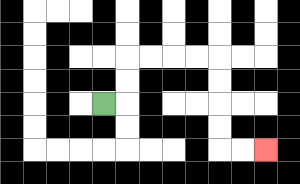{'start': '[4, 4]', 'end': '[11, 6]', 'path_directions': 'R,U,U,R,R,R,R,D,D,D,D,R,R', 'path_coordinates': '[[4, 4], [5, 4], [5, 3], [5, 2], [6, 2], [7, 2], [8, 2], [9, 2], [9, 3], [9, 4], [9, 5], [9, 6], [10, 6], [11, 6]]'}